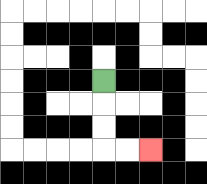{'start': '[4, 3]', 'end': '[6, 6]', 'path_directions': 'D,D,D,R,R', 'path_coordinates': '[[4, 3], [4, 4], [4, 5], [4, 6], [5, 6], [6, 6]]'}